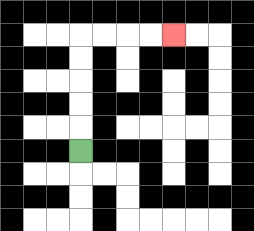{'start': '[3, 6]', 'end': '[7, 1]', 'path_directions': 'U,U,U,U,U,R,R,R,R', 'path_coordinates': '[[3, 6], [3, 5], [3, 4], [3, 3], [3, 2], [3, 1], [4, 1], [5, 1], [6, 1], [7, 1]]'}